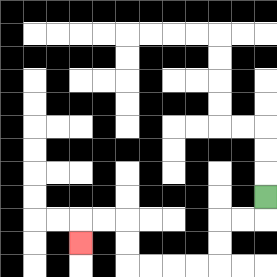{'start': '[11, 8]', 'end': '[3, 10]', 'path_directions': 'D,L,L,D,D,L,L,L,L,U,U,L,L,D', 'path_coordinates': '[[11, 8], [11, 9], [10, 9], [9, 9], [9, 10], [9, 11], [8, 11], [7, 11], [6, 11], [5, 11], [5, 10], [5, 9], [4, 9], [3, 9], [3, 10]]'}